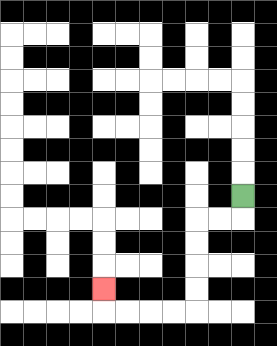{'start': '[10, 8]', 'end': '[4, 12]', 'path_directions': 'D,L,L,D,D,D,D,L,L,L,L,U', 'path_coordinates': '[[10, 8], [10, 9], [9, 9], [8, 9], [8, 10], [8, 11], [8, 12], [8, 13], [7, 13], [6, 13], [5, 13], [4, 13], [4, 12]]'}